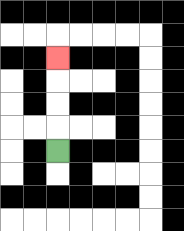{'start': '[2, 6]', 'end': '[2, 2]', 'path_directions': 'U,U,U,U', 'path_coordinates': '[[2, 6], [2, 5], [2, 4], [2, 3], [2, 2]]'}